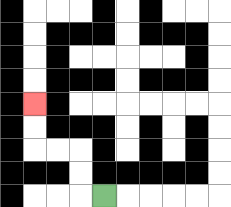{'start': '[4, 8]', 'end': '[1, 4]', 'path_directions': 'L,U,U,L,L,U,U', 'path_coordinates': '[[4, 8], [3, 8], [3, 7], [3, 6], [2, 6], [1, 6], [1, 5], [1, 4]]'}